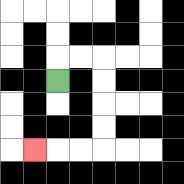{'start': '[2, 3]', 'end': '[1, 6]', 'path_directions': 'U,R,R,D,D,D,D,L,L,L', 'path_coordinates': '[[2, 3], [2, 2], [3, 2], [4, 2], [4, 3], [4, 4], [4, 5], [4, 6], [3, 6], [2, 6], [1, 6]]'}